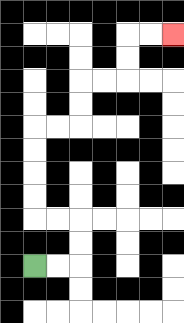{'start': '[1, 11]', 'end': '[7, 1]', 'path_directions': 'R,R,U,U,L,L,U,U,U,U,R,R,U,U,R,R,U,U,R,R', 'path_coordinates': '[[1, 11], [2, 11], [3, 11], [3, 10], [3, 9], [2, 9], [1, 9], [1, 8], [1, 7], [1, 6], [1, 5], [2, 5], [3, 5], [3, 4], [3, 3], [4, 3], [5, 3], [5, 2], [5, 1], [6, 1], [7, 1]]'}